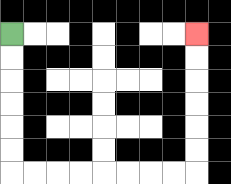{'start': '[0, 1]', 'end': '[8, 1]', 'path_directions': 'D,D,D,D,D,D,R,R,R,R,R,R,R,R,U,U,U,U,U,U', 'path_coordinates': '[[0, 1], [0, 2], [0, 3], [0, 4], [0, 5], [0, 6], [0, 7], [1, 7], [2, 7], [3, 7], [4, 7], [5, 7], [6, 7], [7, 7], [8, 7], [8, 6], [8, 5], [8, 4], [8, 3], [8, 2], [8, 1]]'}